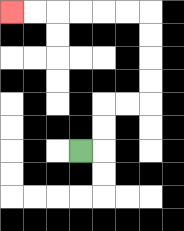{'start': '[3, 6]', 'end': '[0, 0]', 'path_directions': 'R,U,U,R,R,U,U,U,U,L,L,L,L,L,L', 'path_coordinates': '[[3, 6], [4, 6], [4, 5], [4, 4], [5, 4], [6, 4], [6, 3], [6, 2], [6, 1], [6, 0], [5, 0], [4, 0], [3, 0], [2, 0], [1, 0], [0, 0]]'}